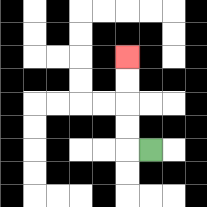{'start': '[6, 6]', 'end': '[5, 2]', 'path_directions': 'L,U,U,U,U', 'path_coordinates': '[[6, 6], [5, 6], [5, 5], [5, 4], [5, 3], [5, 2]]'}